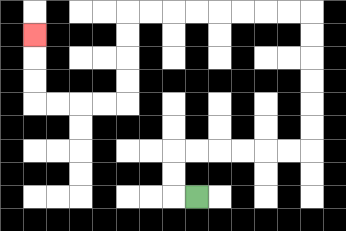{'start': '[8, 8]', 'end': '[1, 1]', 'path_directions': 'L,U,U,R,R,R,R,R,R,U,U,U,U,U,U,L,L,L,L,L,L,L,L,D,D,D,D,L,L,L,L,U,U,U', 'path_coordinates': '[[8, 8], [7, 8], [7, 7], [7, 6], [8, 6], [9, 6], [10, 6], [11, 6], [12, 6], [13, 6], [13, 5], [13, 4], [13, 3], [13, 2], [13, 1], [13, 0], [12, 0], [11, 0], [10, 0], [9, 0], [8, 0], [7, 0], [6, 0], [5, 0], [5, 1], [5, 2], [5, 3], [5, 4], [4, 4], [3, 4], [2, 4], [1, 4], [1, 3], [1, 2], [1, 1]]'}